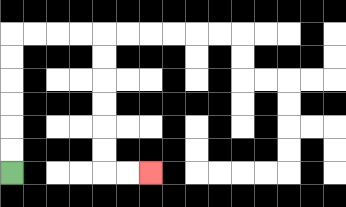{'start': '[0, 7]', 'end': '[6, 7]', 'path_directions': 'U,U,U,U,U,U,R,R,R,R,D,D,D,D,D,D,R,R', 'path_coordinates': '[[0, 7], [0, 6], [0, 5], [0, 4], [0, 3], [0, 2], [0, 1], [1, 1], [2, 1], [3, 1], [4, 1], [4, 2], [4, 3], [4, 4], [4, 5], [4, 6], [4, 7], [5, 7], [6, 7]]'}